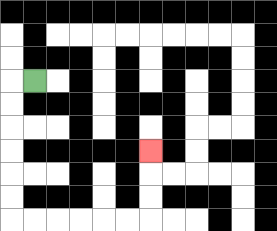{'start': '[1, 3]', 'end': '[6, 6]', 'path_directions': 'L,D,D,D,D,D,D,R,R,R,R,R,R,U,U,U', 'path_coordinates': '[[1, 3], [0, 3], [0, 4], [0, 5], [0, 6], [0, 7], [0, 8], [0, 9], [1, 9], [2, 9], [3, 9], [4, 9], [5, 9], [6, 9], [6, 8], [6, 7], [6, 6]]'}